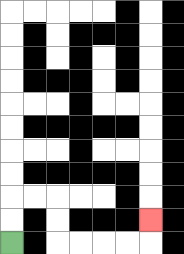{'start': '[0, 10]', 'end': '[6, 9]', 'path_directions': 'U,U,R,R,D,D,R,R,R,R,U', 'path_coordinates': '[[0, 10], [0, 9], [0, 8], [1, 8], [2, 8], [2, 9], [2, 10], [3, 10], [4, 10], [5, 10], [6, 10], [6, 9]]'}